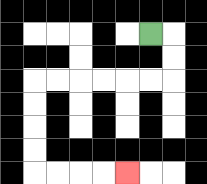{'start': '[6, 1]', 'end': '[5, 7]', 'path_directions': 'R,D,D,L,L,L,L,L,L,D,D,D,D,R,R,R,R', 'path_coordinates': '[[6, 1], [7, 1], [7, 2], [7, 3], [6, 3], [5, 3], [4, 3], [3, 3], [2, 3], [1, 3], [1, 4], [1, 5], [1, 6], [1, 7], [2, 7], [3, 7], [4, 7], [5, 7]]'}